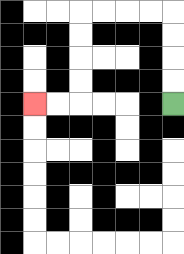{'start': '[7, 4]', 'end': '[1, 4]', 'path_directions': 'U,U,U,U,L,L,L,L,D,D,D,D,L,L', 'path_coordinates': '[[7, 4], [7, 3], [7, 2], [7, 1], [7, 0], [6, 0], [5, 0], [4, 0], [3, 0], [3, 1], [3, 2], [3, 3], [3, 4], [2, 4], [1, 4]]'}